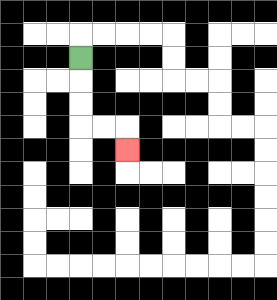{'start': '[3, 2]', 'end': '[5, 6]', 'path_directions': 'D,D,D,R,R,D', 'path_coordinates': '[[3, 2], [3, 3], [3, 4], [3, 5], [4, 5], [5, 5], [5, 6]]'}